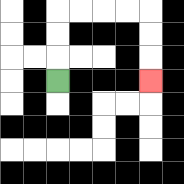{'start': '[2, 3]', 'end': '[6, 3]', 'path_directions': 'U,U,U,R,R,R,R,D,D,D', 'path_coordinates': '[[2, 3], [2, 2], [2, 1], [2, 0], [3, 0], [4, 0], [5, 0], [6, 0], [6, 1], [6, 2], [6, 3]]'}